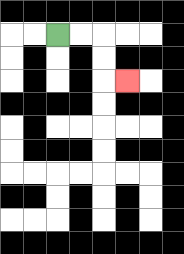{'start': '[2, 1]', 'end': '[5, 3]', 'path_directions': 'R,R,D,D,R', 'path_coordinates': '[[2, 1], [3, 1], [4, 1], [4, 2], [4, 3], [5, 3]]'}